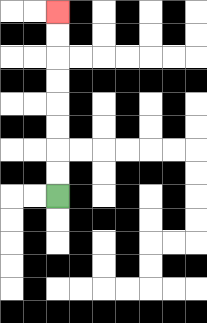{'start': '[2, 8]', 'end': '[2, 0]', 'path_directions': 'U,U,U,U,U,U,U,U', 'path_coordinates': '[[2, 8], [2, 7], [2, 6], [2, 5], [2, 4], [2, 3], [2, 2], [2, 1], [2, 0]]'}